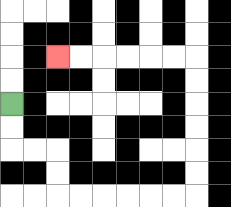{'start': '[0, 4]', 'end': '[2, 2]', 'path_directions': 'D,D,R,R,D,D,R,R,R,R,R,R,U,U,U,U,U,U,L,L,L,L,L,L', 'path_coordinates': '[[0, 4], [0, 5], [0, 6], [1, 6], [2, 6], [2, 7], [2, 8], [3, 8], [4, 8], [5, 8], [6, 8], [7, 8], [8, 8], [8, 7], [8, 6], [8, 5], [8, 4], [8, 3], [8, 2], [7, 2], [6, 2], [5, 2], [4, 2], [3, 2], [2, 2]]'}